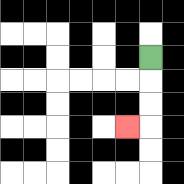{'start': '[6, 2]', 'end': '[5, 5]', 'path_directions': 'D,D,D,L', 'path_coordinates': '[[6, 2], [6, 3], [6, 4], [6, 5], [5, 5]]'}